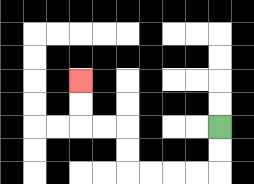{'start': '[9, 5]', 'end': '[3, 3]', 'path_directions': 'D,D,L,L,L,L,U,U,L,L,U,U', 'path_coordinates': '[[9, 5], [9, 6], [9, 7], [8, 7], [7, 7], [6, 7], [5, 7], [5, 6], [5, 5], [4, 5], [3, 5], [3, 4], [3, 3]]'}